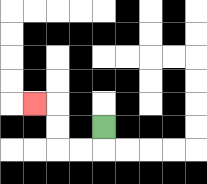{'start': '[4, 5]', 'end': '[1, 4]', 'path_directions': 'D,L,L,U,U,L', 'path_coordinates': '[[4, 5], [4, 6], [3, 6], [2, 6], [2, 5], [2, 4], [1, 4]]'}